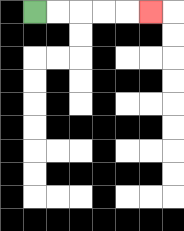{'start': '[1, 0]', 'end': '[6, 0]', 'path_directions': 'R,R,R,R,R', 'path_coordinates': '[[1, 0], [2, 0], [3, 0], [4, 0], [5, 0], [6, 0]]'}